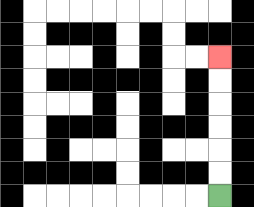{'start': '[9, 8]', 'end': '[9, 2]', 'path_directions': 'U,U,U,U,U,U', 'path_coordinates': '[[9, 8], [9, 7], [9, 6], [9, 5], [9, 4], [9, 3], [9, 2]]'}